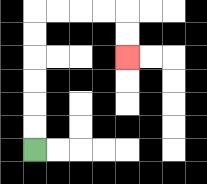{'start': '[1, 6]', 'end': '[5, 2]', 'path_directions': 'U,U,U,U,U,U,R,R,R,R,D,D', 'path_coordinates': '[[1, 6], [1, 5], [1, 4], [1, 3], [1, 2], [1, 1], [1, 0], [2, 0], [3, 0], [4, 0], [5, 0], [5, 1], [5, 2]]'}